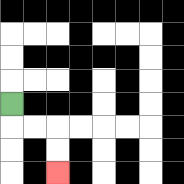{'start': '[0, 4]', 'end': '[2, 7]', 'path_directions': 'D,R,R,D,D', 'path_coordinates': '[[0, 4], [0, 5], [1, 5], [2, 5], [2, 6], [2, 7]]'}